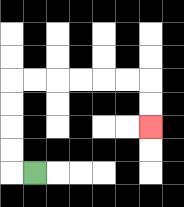{'start': '[1, 7]', 'end': '[6, 5]', 'path_directions': 'L,U,U,U,U,R,R,R,R,R,R,D,D', 'path_coordinates': '[[1, 7], [0, 7], [0, 6], [0, 5], [0, 4], [0, 3], [1, 3], [2, 3], [3, 3], [4, 3], [5, 3], [6, 3], [6, 4], [6, 5]]'}